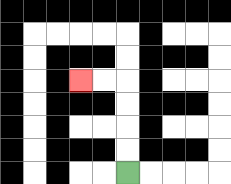{'start': '[5, 7]', 'end': '[3, 3]', 'path_directions': 'U,U,U,U,L,L', 'path_coordinates': '[[5, 7], [5, 6], [5, 5], [5, 4], [5, 3], [4, 3], [3, 3]]'}